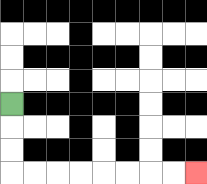{'start': '[0, 4]', 'end': '[8, 7]', 'path_directions': 'D,D,D,R,R,R,R,R,R,R,R', 'path_coordinates': '[[0, 4], [0, 5], [0, 6], [0, 7], [1, 7], [2, 7], [3, 7], [4, 7], [5, 7], [6, 7], [7, 7], [8, 7]]'}